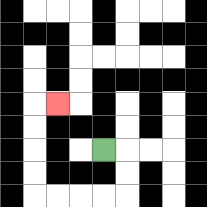{'start': '[4, 6]', 'end': '[2, 4]', 'path_directions': 'R,D,D,L,L,L,L,U,U,U,U,R', 'path_coordinates': '[[4, 6], [5, 6], [5, 7], [5, 8], [4, 8], [3, 8], [2, 8], [1, 8], [1, 7], [1, 6], [1, 5], [1, 4], [2, 4]]'}